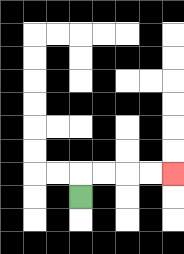{'start': '[3, 8]', 'end': '[7, 7]', 'path_directions': 'U,R,R,R,R', 'path_coordinates': '[[3, 8], [3, 7], [4, 7], [5, 7], [6, 7], [7, 7]]'}